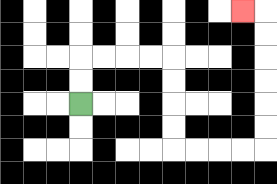{'start': '[3, 4]', 'end': '[10, 0]', 'path_directions': 'U,U,R,R,R,R,D,D,D,D,R,R,R,R,U,U,U,U,U,U,L', 'path_coordinates': '[[3, 4], [3, 3], [3, 2], [4, 2], [5, 2], [6, 2], [7, 2], [7, 3], [7, 4], [7, 5], [7, 6], [8, 6], [9, 6], [10, 6], [11, 6], [11, 5], [11, 4], [11, 3], [11, 2], [11, 1], [11, 0], [10, 0]]'}